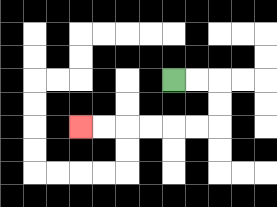{'start': '[7, 3]', 'end': '[3, 5]', 'path_directions': 'R,R,D,D,L,L,L,L,L,L', 'path_coordinates': '[[7, 3], [8, 3], [9, 3], [9, 4], [9, 5], [8, 5], [7, 5], [6, 5], [5, 5], [4, 5], [3, 5]]'}